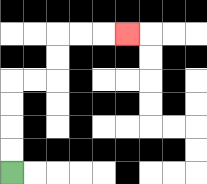{'start': '[0, 7]', 'end': '[5, 1]', 'path_directions': 'U,U,U,U,R,R,U,U,R,R,R', 'path_coordinates': '[[0, 7], [0, 6], [0, 5], [0, 4], [0, 3], [1, 3], [2, 3], [2, 2], [2, 1], [3, 1], [4, 1], [5, 1]]'}